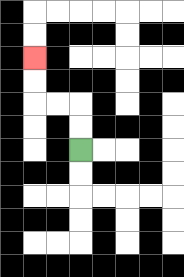{'start': '[3, 6]', 'end': '[1, 2]', 'path_directions': 'U,U,L,L,U,U', 'path_coordinates': '[[3, 6], [3, 5], [3, 4], [2, 4], [1, 4], [1, 3], [1, 2]]'}